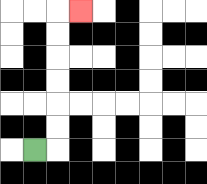{'start': '[1, 6]', 'end': '[3, 0]', 'path_directions': 'R,U,U,U,U,U,U,R', 'path_coordinates': '[[1, 6], [2, 6], [2, 5], [2, 4], [2, 3], [2, 2], [2, 1], [2, 0], [3, 0]]'}